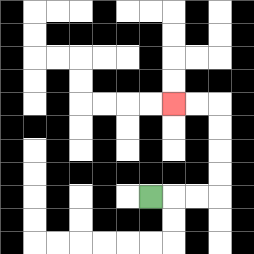{'start': '[6, 8]', 'end': '[7, 4]', 'path_directions': 'R,R,R,U,U,U,U,L,L', 'path_coordinates': '[[6, 8], [7, 8], [8, 8], [9, 8], [9, 7], [9, 6], [9, 5], [9, 4], [8, 4], [7, 4]]'}